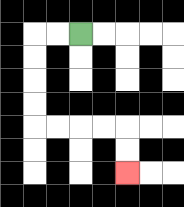{'start': '[3, 1]', 'end': '[5, 7]', 'path_directions': 'L,L,D,D,D,D,R,R,R,R,D,D', 'path_coordinates': '[[3, 1], [2, 1], [1, 1], [1, 2], [1, 3], [1, 4], [1, 5], [2, 5], [3, 5], [4, 5], [5, 5], [5, 6], [5, 7]]'}